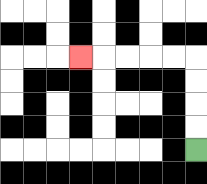{'start': '[8, 6]', 'end': '[3, 2]', 'path_directions': 'U,U,U,U,L,L,L,L,L', 'path_coordinates': '[[8, 6], [8, 5], [8, 4], [8, 3], [8, 2], [7, 2], [6, 2], [5, 2], [4, 2], [3, 2]]'}